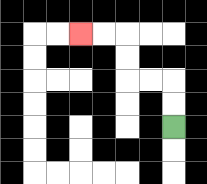{'start': '[7, 5]', 'end': '[3, 1]', 'path_directions': 'U,U,L,L,U,U,L,L', 'path_coordinates': '[[7, 5], [7, 4], [7, 3], [6, 3], [5, 3], [5, 2], [5, 1], [4, 1], [3, 1]]'}